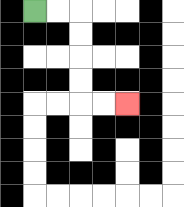{'start': '[1, 0]', 'end': '[5, 4]', 'path_directions': 'R,R,D,D,D,D,R,R', 'path_coordinates': '[[1, 0], [2, 0], [3, 0], [3, 1], [3, 2], [3, 3], [3, 4], [4, 4], [5, 4]]'}